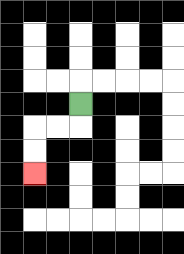{'start': '[3, 4]', 'end': '[1, 7]', 'path_directions': 'D,L,L,D,D', 'path_coordinates': '[[3, 4], [3, 5], [2, 5], [1, 5], [1, 6], [1, 7]]'}